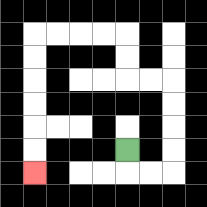{'start': '[5, 6]', 'end': '[1, 7]', 'path_directions': 'D,R,R,U,U,U,U,L,L,U,U,L,L,L,L,D,D,D,D,D,D', 'path_coordinates': '[[5, 6], [5, 7], [6, 7], [7, 7], [7, 6], [7, 5], [7, 4], [7, 3], [6, 3], [5, 3], [5, 2], [5, 1], [4, 1], [3, 1], [2, 1], [1, 1], [1, 2], [1, 3], [1, 4], [1, 5], [1, 6], [1, 7]]'}